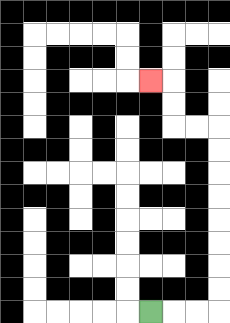{'start': '[6, 13]', 'end': '[6, 3]', 'path_directions': 'R,R,R,U,U,U,U,U,U,U,U,L,L,U,U,L', 'path_coordinates': '[[6, 13], [7, 13], [8, 13], [9, 13], [9, 12], [9, 11], [9, 10], [9, 9], [9, 8], [9, 7], [9, 6], [9, 5], [8, 5], [7, 5], [7, 4], [7, 3], [6, 3]]'}